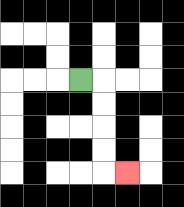{'start': '[3, 3]', 'end': '[5, 7]', 'path_directions': 'R,D,D,D,D,R', 'path_coordinates': '[[3, 3], [4, 3], [4, 4], [4, 5], [4, 6], [4, 7], [5, 7]]'}